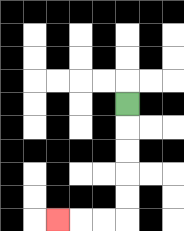{'start': '[5, 4]', 'end': '[2, 9]', 'path_directions': 'D,D,D,D,D,L,L,L', 'path_coordinates': '[[5, 4], [5, 5], [5, 6], [5, 7], [5, 8], [5, 9], [4, 9], [3, 9], [2, 9]]'}